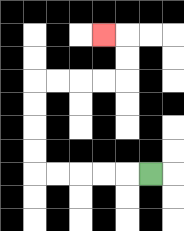{'start': '[6, 7]', 'end': '[4, 1]', 'path_directions': 'L,L,L,L,L,U,U,U,U,R,R,R,R,U,U,L', 'path_coordinates': '[[6, 7], [5, 7], [4, 7], [3, 7], [2, 7], [1, 7], [1, 6], [1, 5], [1, 4], [1, 3], [2, 3], [3, 3], [4, 3], [5, 3], [5, 2], [5, 1], [4, 1]]'}